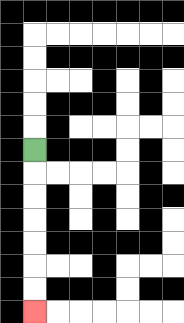{'start': '[1, 6]', 'end': '[1, 13]', 'path_directions': 'D,D,D,D,D,D,D', 'path_coordinates': '[[1, 6], [1, 7], [1, 8], [1, 9], [1, 10], [1, 11], [1, 12], [1, 13]]'}